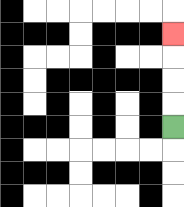{'start': '[7, 5]', 'end': '[7, 1]', 'path_directions': 'U,U,U,U', 'path_coordinates': '[[7, 5], [7, 4], [7, 3], [7, 2], [7, 1]]'}